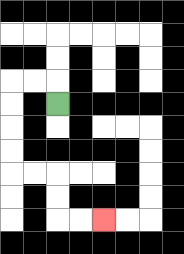{'start': '[2, 4]', 'end': '[4, 9]', 'path_directions': 'U,L,L,D,D,D,D,R,R,D,D,R,R', 'path_coordinates': '[[2, 4], [2, 3], [1, 3], [0, 3], [0, 4], [0, 5], [0, 6], [0, 7], [1, 7], [2, 7], [2, 8], [2, 9], [3, 9], [4, 9]]'}